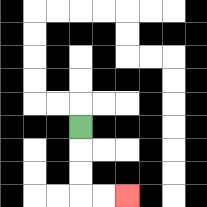{'start': '[3, 5]', 'end': '[5, 8]', 'path_directions': 'D,D,D,R,R', 'path_coordinates': '[[3, 5], [3, 6], [3, 7], [3, 8], [4, 8], [5, 8]]'}